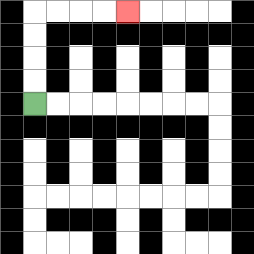{'start': '[1, 4]', 'end': '[5, 0]', 'path_directions': 'U,U,U,U,R,R,R,R', 'path_coordinates': '[[1, 4], [1, 3], [1, 2], [1, 1], [1, 0], [2, 0], [3, 0], [4, 0], [5, 0]]'}